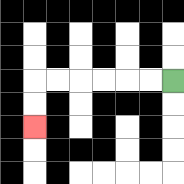{'start': '[7, 3]', 'end': '[1, 5]', 'path_directions': 'L,L,L,L,L,L,D,D', 'path_coordinates': '[[7, 3], [6, 3], [5, 3], [4, 3], [3, 3], [2, 3], [1, 3], [1, 4], [1, 5]]'}